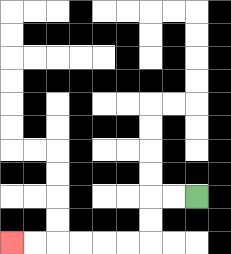{'start': '[8, 8]', 'end': '[0, 10]', 'path_directions': 'L,L,D,D,L,L,L,L,L,L', 'path_coordinates': '[[8, 8], [7, 8], [6, 8], [6, 9], [6, 10], [5, 10], [4, 10], [3, 10], [2, 10], [1, 10], [0, 10]]'}